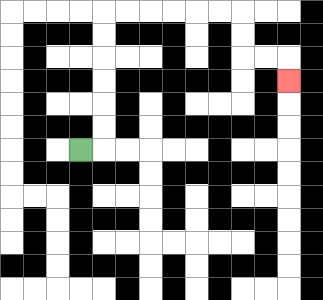{'start': '[3, 6]', 'end': '[12, 3]', 'path_directions': 'R,U,U,U,U,U,U,R,R,R,R,R,R,D,D,R,R,D', 'path_coordinates': '[[3, 6], [4, 6], [4, 5], [4, 4], [4, 3], [4, 2], [4, 1], [4, 0], [5, 0], [6, 0], [7, 0], [8, 0], [9, 0], [10, 0], [10, 1], [10, 2], [11, 2], [12, 2], [12, 3]]'}